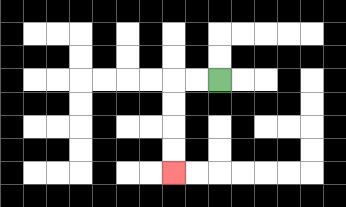{'start': '[9, 3]', 'end': '[7, 7]', 'path_directions': 'L,L,D,D,D,D', 'path_coordinates': '[[9, 3], [8, 3], [7, 3], [7, 4], [7, 5], [7, 6], [7, 7]]'}